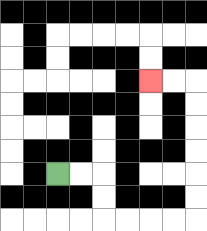{'start': '[2, 7]', 'end': '[6, 3]', 'path_directions': 'R,R,D,D,R,R,R,R,U,U,U,U,U,U,L,L', 'path_coordinates': '[[2, 7], [3, 7], [4, 7], [4, 8], [4, 9], [5, 9], [6, 9], [7, 9], [8, 9], [8, 8], [8, 7], [8, 6], [8, 5], [8, 4], [8, 3], [7, 3], [6, 3]]'}